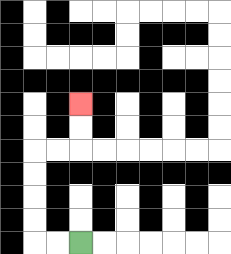{'start': '[3, 10]', 'end': '[3, 4]', 'path_directions': 'L,L,U,U,U,U,R,R,U,U', 'path_coordinates': '[[3, 10], [2, 10], [1, 10], [1, 9], [1, 8], [1, 7], [1, 6], [2, 6], [3, 6], [3, 5], [3, 4]]'}